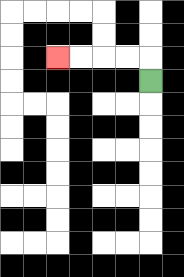{'start': '[6, 3]', 'end': '[2, 2]', 'path_directions': 'U,L,L,L,L', 'path_coordinates': '[[6, 3], [6, 2], [5, 2], [4, 2], [3, 2], [2, 2]]'}